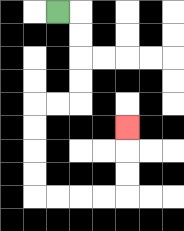{'start': '[2, 0]', 'end': '[5, 5]', 'path_directions': 'R,D,D,D,D,L,L,D,D,D,D,R,R,R,R,U,U,U', 'path_coordinates': '[[2, 0], [3, 0], [3, 1], [3, 2], [3, 3], [3, 4], [2, 4], [1, 4], [1, 5], [1, 6], [1, 7], [1, 8], [2, 8], [3, 8], [4, 8], [5, 8], [5, 7], [5, 6], [5, 5]]'}